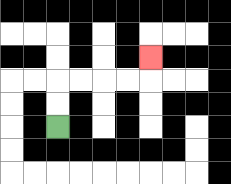{'start': '[2, 5]', 'end': '[6, 2]', 'path_directions': 'U,U,R,R,R,R,U', 'path_coordinates': '[[2, 5], [2, 4], [2, 3], [3, 3], [4, 3], [5, 3], [6, 3], [6, 2]]'}